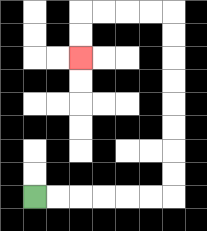{'start': '[1, 8]', 'end': '[3, 2]', 'path_directions': 'R,R,R,R,R,R,U,U,U,U,U,U,U,U,L,L,L,L,D,D', 'path_coordinates': '[[1, 8], [2, 8], [3, 8], [4, 8], [5, 8], [6, 8], [7, 8], [7, 7], [7, 6], [7, 5], [7, 4], [7, 3], [7, 2], [7, 1], [7, 0], [6, 0], [5, 0], [4, 0], [3, 0], [3, 1], [3, 2]]'}